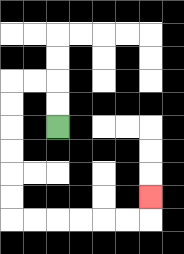{'start': '[2, 5]', 'end': '[6, 8]', 'path_directions': 'U,U,L,L,D,D,D,D,D,D,R,R,R,R,R,R,U', 'path_coordinates': '[[2, 5], [2, 4], [2, 3], [1, 3], [0, 3], [0, 4], [0, 5], [0, 6], [0, 7], [0, 8], [0, 9], [1, 9], [2, 9], [3, 9], [4, 9], [5, 9], [6, 9], [6, 8]]'}